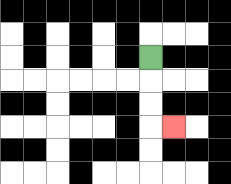{'start': '[6, 2]', 'end': '[7, 5]', 'path_directions': 'D,D,D,R', 'path_coordinates': '[[6, 2], [6, 3], [6, 4], [6, 5], [7, 5]]'}